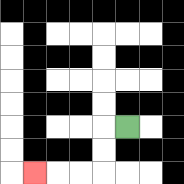{'start': '[5, 5]', 'end': '[1, 7]', 'path_directions': 'L,D,D,L,L,L', 'path_coordinates': '[[5, 5], [4, 5], [4, 6], [4, 7], [3, 7], [2, 7], [1, 7]]'}